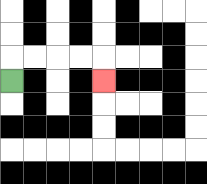{'start': '[0, 3]', 'end': '[4, 3]', 'path_directions': 'U,R,R,R,R,D', 'path_coordinates': '[[0, 3], [0, 2], [1, 2], [2, 2], [3, 2], [4, 2], [4, 3]]'}